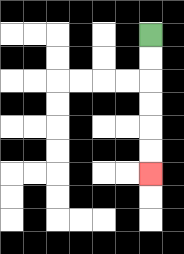{'start': '[6, 1]', 'end': '[6, 7]', 'path_directions': 'D,D,D,D,D,D', 'path_coordinates': '[[6, 1], [6, 2], [6, 3], [6, 4], [6, 5], [6, 6], [6, 7]]'}